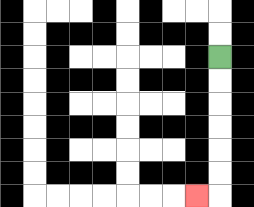{'start': '[9, 2]', 'end': '[8, 8]', 'path_directions': 'D,D,D,D,D,D,L', 'path_coordinates': '[[9, 2], [9, 3], [9, 4], [9, 5], [9, 6], [9, 7], [9, 8], [8, 8]]'}